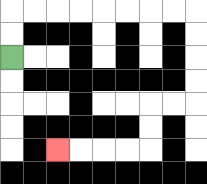{'start': '[0, 2]', 'end': '[2, 6]', 'path_directions': 'U,U,R,R,R,R,R,R,R,R,D,D,D,D,L,L,D,D,L,L,L,L', 'path_coordinates': '[[0, 2], [0, 1], [0, 0], [1, 0], [2, 0], [3, 0], [4, 0], [5, 0], [6, 0], [7, 0], [8, 0], [8, 1], [8, 2], [8, 3], [8, 4], [7, 4], [6, 4], [6, 5], [6, 6], [5, 6], [4, 6], [3, 6], [2, 6]]'}